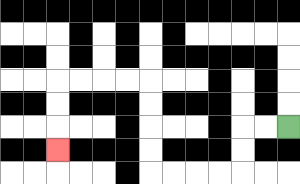{'start': '[12, 5]', 'end': '[2, 6]', 'path_directions': 'L,L,D,D,L,L,L,L,U,U,U,U,L,L,L,L,D,D,D', 'path_coordinates': '[[12, 5], [11, 5], [10, 5], [10, 6], [10, 7], [9, 7], [8, 7], [7, 7], [6, 7], [6, 6], [6, 5], [6, 4], [6, 3], [5, 3], [4, 3], [3, 3], [2, 3], [2, 4], [2, 5], [2, 6]]'}